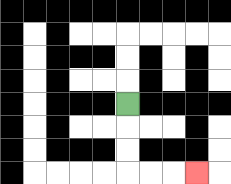{'start': '[5, 4]', 'end': '[8, 7]', 'path_directions': 'D,D,D,R,R,R', 'path_coordinates': '[[5, 4], [5, 5], [5, 6], [5, 7], [6, 7], [7, 7], [8, 7]]'}